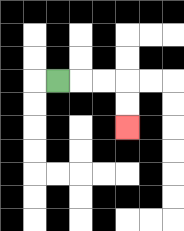{'start': '[2, 3]', 'end': '[5, 5]', 'path_directions': 'R,R,R,D,D', 'path_coordinates': '[[2, 3], [3, 3], [4, 3], [5, 3], [5, 4], [5, 5]]'}